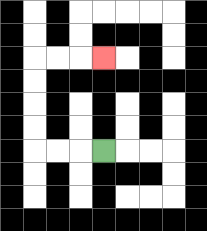{'start': '[4, 6]', 'end': '[4, 2]', 'path_directions': 'L,L,L,U,U,U,U,R,R,R', 'path_coordinates': '[[4, 6], [3, 6], [2, 6], [1, 6], [1, 5], [1, 4], [1, 3], [1, 2], [2, 2], [3, 2], [4, 2]]'}